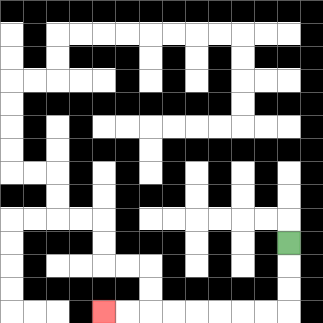{'start': '[12, 10]', 'end': '[4, 13]', 'path_directions': 'D,D,D,L,L,L,L,L,L,L,L', 'path_coordinates': '[[12, 10], [12, 11], [12, 12], [12, 13], [11, 13], [10, 13], [9, 13], [8, 13], [7, 13], [6, 13], [5, 13], [4, 13]]'}